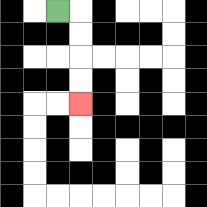{'start': '[2, 0]', 'end': '[3, 4]', 'path_directions': 'R,D,D,D,D', 'path_coordinates': '[[2, 0], [3, 0], [3, 1], [3, 2], [3, 3], [3, 4]]'}